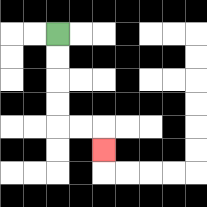{'start': '[2, 1]', 'end': '[4, 6]', 'path_directions': 'D,D,D,D,R,R,D', 'path_coordinates': '[[2, 1], [2, 2], [2, 3], [2, 4], [2, 5], [3, 5], [4, 5], [4, 6]]'}